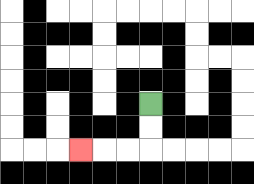{'start': '[6, 4]', 'end': '[3, 6]', 'path_directions': 'D,D,L,L,L', 'path_coordinates': '[[6, 4], [6, 5], [6, 6], [5, 6], [4, 6], [3, 6]]'}